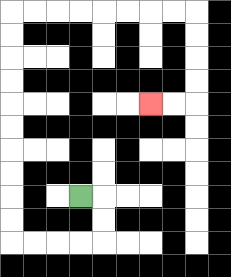{'start': '[3, 8]', 'end': '[6, 4]', 'path_directions': 'R,D,D,L,L,L,L,U,U,U,U,U,U,U,U,U,U,R,R,R,R,R,R,R,R,D,D,D,D,L,L', 'path_coordinates': '[[3, 8], [4, 8], [4, 9], [4, 10], [3, 10], [2, 10], [1, 10], [0, 10], [0, 9], [0, 8], [0, 7], [0, 6], [0, 5], [0, 4], [0, 3], [0, 2], [0, 1], [0, 0], [1, 0], [2, 0], [3, 0], [4, 0], [5, 0], [6, 0], [7, 0], [8, 0], [8, 1], [8, 2], [8, 3], [8, 4], [7, 4], [6, 4]]'}